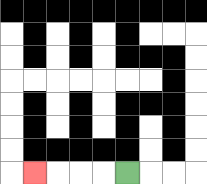{'start': '[5, 7]', 'end': '[1, 7]', 'path_directions': 'L,L,L,L', 'path_coordinates': '[[5, 7], [4, 7], [3, 7], [2, 7], [1, 7]]'}